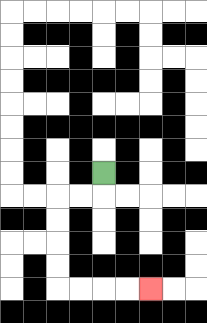{'start': '[4, 7]', 'end': '[6, 12]', 'path_directions': 'D,L,L,D,D,D,D,R,R,R,R', 'path_coordinates': '[[4, 7], [4, 8], [3, 8], [2, 8], [2, 9], [2, 10], [2, 11], [2, 12], [3, 12], [4, 12], [5, 12], [6, 12]]'}